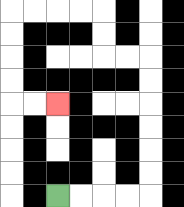{'start': '[2, 8]', 'end': '[2, 4]', 'path_directions': 'R,R,R,R,U,U,U,U,U,U,L,L,U,U,L,L,L,L,D,D,D,D,R,R', 'path_coordinates': '[[2, 8], [3, 8], [4, 8], [5, 8], [6, 8], [6, 7], [6, 6], [6, 5], [6, 4], [6, 3], [6, 2], [5, 2], [4, 2], [4, 1], [4, 0], [3, 0], [2, 0], [1, 0], [0, 0], [0, 1], [0, 2], [0, 3], [0, 4], [1, 4], [2, 4]]'}